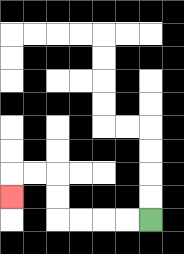{'start': '[6, 9]', 'end': '[0, 8]', 'path_directions': 'L,L,L,L,U,U,L,L,D', 'path_coordinates': '[[6, 9], [5, 9], [4, 9], [3, 9], [2, 9], [2, 8], [2, 7], [1, 7], [0, 7], [0, 8]]'}